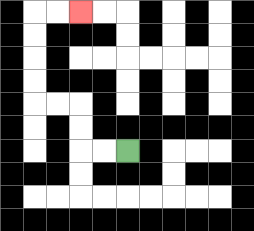{'start': '[5, 6]', 'end': '[3, 0]', 'path_directions': 'L,L,U,U,L,L,U,U,U,U,R,R', 'path_coordinates': '[[5, 6], [4, 6], [3, 6], [3, 5], [3, 4], [2, 4], [1, 4], [1, 3], [1, 2], [1, 1], [1, 0], [2, 0], [3, 0]]'}